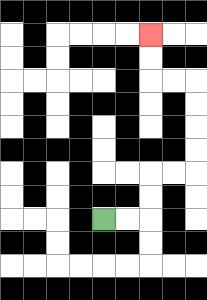{'start': '[4, 9]', 'end': '[6, 1]', 'path_directions': 'R,R,U,U,R,R,U,U,U,U,L,L,U,U', 'path_coordinates': '[[4, 9], [5, 9], [6, 9], [6, 8], [6, 7], [7, 7], [8, 7], [8, 6], [8, 5], [8, 4], [8, 3], [7, 3], [6, 3], [6, 2], [6, 1]]'}